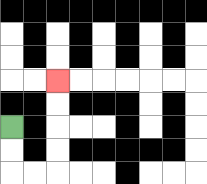{'start': '[0, 5]', 'end': '[2, 3]', 'path_directions': 'D,D,R,R,U,U,U,U', 'path_coordinates': '[[0, 5], [0, 6], [0, 7], [1, 7], [2, 7], [2, 6], [2, 5], [2, 4], [2, 3]]'}